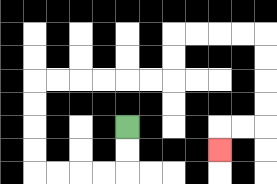{'start': '[5, 5]', 'end': '[9, 6]', 'path_directions': 'D,D,L,L,L,L,U,U,U,U,R,R,R,R,R,R,U,U,R,R,R,R,D,D,D,D,L,L,D', 'path_coordinates': '[[5, 5], [5, 6], [5, 7], [4, 7], [3, 7], [2, 7], [1, 7], [1, 6], [1, 5], [1, 4], [1, 3], [2, 3], [3, 3], [4, 3], [5, 3], [6, 3], [7, 3], [7, 2], [7, 1], [8, 1], [9, 1], [10, 1], [11, 1], [11, 2], [11, 3], [11, 4], [11, 5], [10, 5], [9, 5], [9, 6]]'}